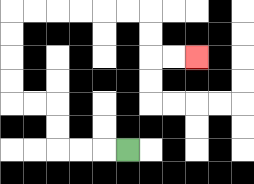{'start': '[5, 6]', 'end': '[8, 2]', 'path_directions': 'L,L,L,U,U,L,L,U,U,U,U,R,R,R,R,R,R,D,D,R,R', 'path_coordinates': '[[5, 6], [4, 6], [3, 6], [2, 6], [2, 5], [2, 4], [1, 4], [0, 4], [0, 3], [0, 2], [0, 1], [0, 0], [1, 0], [2, 0], [3, 0], [4, 0], [5, 0], [6, 0], [6, 1], [6, 2], [7, 2], [8, 2]]'}